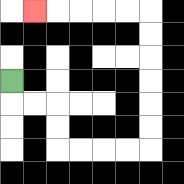{'start': '[0, 3]', 'end': '[1, 0]', 'path_directions': 'D,R,R,D,D,R,R,R,R,U,U,U,U,U,U,L,L,L,L,L', 'path_coordinates': '[[0, 3], [0, 4], [1, 4], [2, 4], [2, 5], [2, 6], [3, 6], [4, 6], [5, 6], [6, 6], [6, 5], [6, 4], [6, 3], [6, 2], [6, 1], [6, 0], [5, 0], [4, 0], [3, 0], [2, 0], [1, 0]]'}